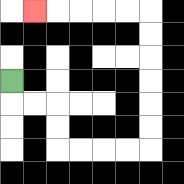{'start': '[0, 3]', 'end': '[1, 0]', 'path_directions': 'D,R,R,D,D,R,R,R,R,U,U,U,U,U,U,L,L,L,L,L', 'path_coordinates': '[[0, 3], [0, 4], [1, 4], [2, 4], [2, 5], [2, 6], [3, 6], [4, 6], [5, 6], [6, 6], [6, 5], [6, 4], [6, 3], [6, 2], [6, 1], [6, 0], [5, 0], [4, 0], [3, 0], [2, 0], [1, 0]]'}